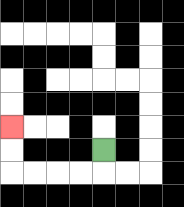{'start': '[4, 6]', 'end': '[0, 5]', 'path_directions': 'D,L,L,L,L,U,U', 'path_coordinates': '[[4, 6], [4, 7], [3, 7], [2, 7], [1, 7], [0, 7], [0, 6], [0, 5]]'}